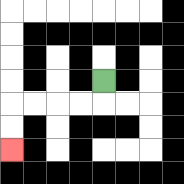{'start': '[4, 3]', 'end': '[0, 6]', 'path_directions': 'D,L,L,L,L,D,D', 'path_coordinates': '[[4, 3], [4, 4], [3, 4], [2, 4], [1, 4], [0, 4], [0, 5], [0, 6]]'}